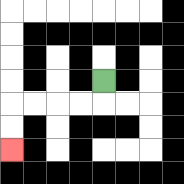{'start': '[4, 3]', 'end': '[0, 6]', 'path_directions': 'D,L,L,L,L,D,D', 'path_coordinates': '[[4, 3], [4, 4], [3, 4], [2, 4], [1, 4], [0, 4], [0, 5], [0, 6]]'}